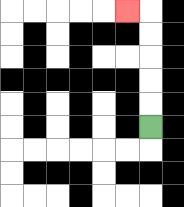{'start': '[6, 5]', 'end': '[5, 0]', 'path_directions': 'U,U,U,U,U,L', 'path_coordinates': '[[6, 5], [6, 4], [6, 3], [6, 2], [6, 1], [6, 0], [5, 0]]'}